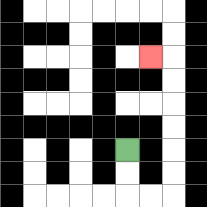{'start': '[5, 6]', 'end': '[6, 2]', 'path_directions': 'D,D,R,R,U,U,U,U,U,U,L', 'path_coordinates': '[[5, 6], [5, 7], [5, 8], [6, 8], [7, 8], [7, 7], [7, 6], [7, 5], [7, 4], [7, 3], [7, 2], [6, 2]]'}